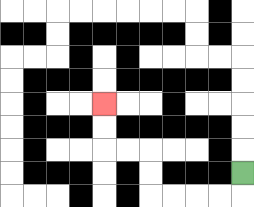{'start': '[10, 7]', 'end': '[4, 4]', 'path_directions': 'D,L,L,L,L,U,U,L,L,U,U', 'path_coordinates': '[[10, 7], [10, 8], [9, 8], [8, 8], [7, 8], [6, 8], [6, 7], [6, 6], [5, 6], [4, 6], [4, 5], [4, 4]]'}